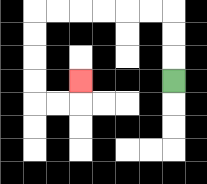{'start': '[7, 3]', 'end': '[3, 3]', 'path_directions': 'U,U,U,L,L,L,L,L,L,D,D,D,D,R,R,U', 'path_coordinates': '[[7, 3], [7, 2], [7, 1], [7, 0], [6, 0], [5, 0], [4, 0], [3, 0], [2, 0], [1, 0], [1, 1], [1, 2], [1, 3], [1, 4], [2, 4], [3, 4], [3, 3]]'}